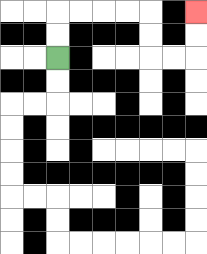{'start': '[2, 2]', 'end': '[8, 0]', 'path_directions': 'U,U,R,R,R,R,D,D,R,R,U,U', 'path_coordinates': '[[2, 2], [2, 1], [2, 0], [3, 0], [4, 0], [5, 0], [6, 0], [6, 1], [6, 2], [7, 2], [8, 2], [8, 1], [8, 0]]'}